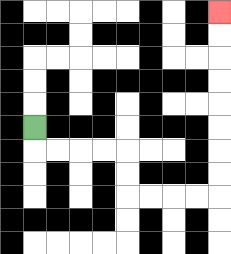{'start': '[1, 5]', 'end': '[9, 0]', 'path_directions': 'D,R,R,R,R,D,D,R,R,R,R,U,U,U,U,U,U,U,U', 'path_coordinates': '[[1, 5], [1, 6], [2, 6], [3, 6], [4, 6], [5, 6], [5, 7], [5, 8], [6, 8], [7, 8], [8, 8], [9, 8], [9, 7], [9, 6], [9, 5], [9, 4], [9, 3], [9, 2], [9, 1], [9, 0]]'}